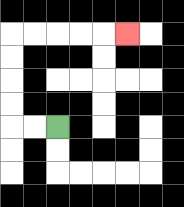{'start': '[2, 5]', 'end': '[5, 1]', 'path_directions': 'L,L,U,U,U,U,R,R,R,R,R', 'path_coordinates': '[[2, 5], [1, 5], [0, 5], [0, 4], [0, 3], [0, 2], [0, 1], [1, 1], [2, 1], [3, 1], [4, 1], [5, 1]]'}